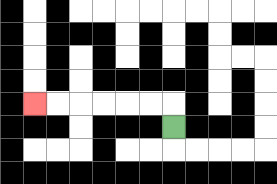{'start': '[7, 5]', 'end': '[1, 4]', 'path_directions': 'U,L,L,L,L,L,L', 'path_coordinates': '[[7, 5], [7, 4], [6, 4], [5, 4], [4, 4], [3, 4], [2, 4], [1, 4]]'}